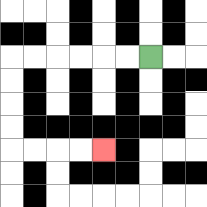{'start': '[6, 2]', 'end': '[4, 6]', 'path_directions': 'L,L,L,L,L,L,D,D,D,D,R,R,R,R', 'path_coordinates': '[[6, 2], [5, 2], [4, 2], [3, 2], [2, 2], [1, 2], [0, 2], [0, 3], [0, 4], [0, 5], [0, 6], [1, 6], [2, 6], [3, 6], [4, 6]]'}